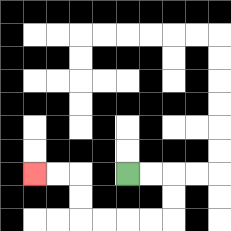{'start': '[5, 7]', 'end': '[1, 7]', 'path_directions': 'R,R,D,D,L,L,L,L,U,U,L,L', 'path_coordinates': '[[5, 7], [6, 7], [7, 7], [7, 8], [7, 9], [6, 9], [5, 9], [4, 9], [3, 9], [3, 8], [3, 7], [2, 7], [1, 7]]'}